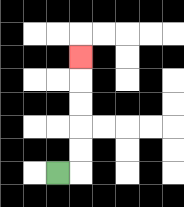{'start': '[2, 7]', 'end': '[3, 2]', 'path_directions': 'R,U,U,U,U,U', 'path_coordinates': '[[2, 7], [3, 7], [3, 6], [3, 5], [3, 4], [3, 3], [3, 2]]'}